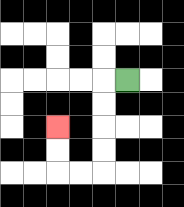{'start': '[5, 3]', 'end': '[2, 5]', 'path_directions': 'L,D,D,D,D,L,L,U,U', 'path_coordinates': '[[5, 3], [4, 3], [4, 4], [4, 5], [4, 6], [4, 7], [3, 7], [2, 7], [2, 6], [2, 5]]'}